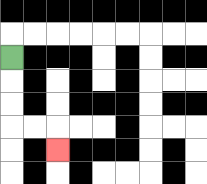{'start': '[0, 2]', 'end': '[2, 6]', 'path_directions': 'D,D,D,R,R,D', 'path_coordinates': '[[0, 2], [0, 3], [0, 4], [0, 5], [1, 5], [2, 5], [2, 6]]'}